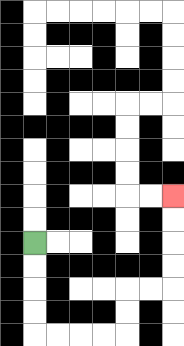{'start': '[1, 10]', 'end': '[7, 8]', 'path_directions': 'D,D,D,D,R,R,R,R,U,U,R,R,U,U,U,U', 'path_coordinates': '[[1, 10], [1, 11], [1, 12], [1, 13], [1, 14], [2, 14], [3, 14], [4, 14], [5, 14], [5, 13], [5, 12], [6, 12], [7, 12], [7, 11], [7, 10], [7, 9], [7, 8]]'}